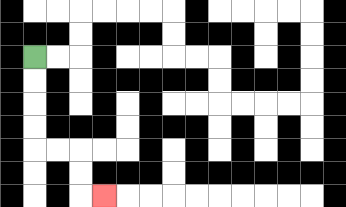{'start': '[1, 2]', 'end': '[4, 8]', 'path_directions': 'D,D,D,D,R,R,D,D,R', 'path_coordinates': '[[1, 2], [1, 3], [1, 4], [1, 5], [1, 6], [2, 6], [3, 6], [3, 7], [3, 8], [4, 8]]'}